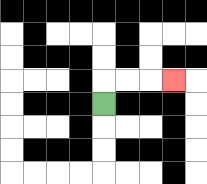{'start': '[4, 4]', 'end': '[7, 3]', 'path_directions': 'U,R,R,R', 'path_coordinates': '[[4, 4], [4, 3], [5, 3], [6, 3], [7, 3]]'}